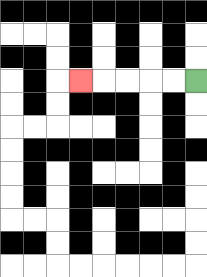{'start': '[8, 3]', 'end': '[3, 3]', 'path_directions': 'L,L,L,L,L', 'path_coordinates': '[[8, 3], [7, 3], [6, 3], [5, 3], [4, 3], [3, 3]]'}